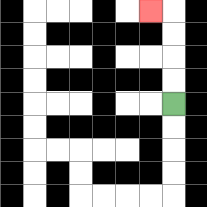{'start': '[7, 4]', 'end': '[6, 0]', 'path_directions': 'U,U,U,U,L', 'path_coordinates': '[[7, 4], [7, 3], [7, 2], [7, 1], [7, 0], [6, 0]]'}